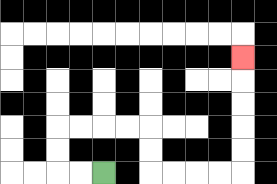{'start': '[4, 7]', 'end': '[10, 2]', 'path_directions': 'L,L,U,U,R,R,R,R,D,D,R,R,R,R,U,U,U,U,U', 'path_coordinates': '[[4, 7], [3, 7], [2, 7], [2, 6], [2, 5], [3, 5], [4, 5], [5, 5], [6, 5], [6, 6], [6, 7], [7, 7], [8, 7], [9, 7], [10, 7], [10, 6], [10, 5], [10, 4], [10, 3], [10, 2]]'}